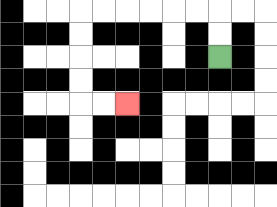{'start': '[9, 2]', 'end': '[5, 4]', 'path_directions': 'U,U,L,L,L,L,L,L,D,D,D,D,R,R', 'path_coordinates': '[[9, 2], [9, 1], [9, 0], [8, 0], [7, 0], [6, 0], [5, 0], [4, 0], [3, 0], [3, 1], [3, 2], [3, 3], [3, 4], [4, 4], [5, 4]]'}